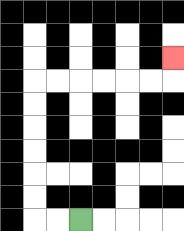{'start': '[3, 9]', 'end': '[7, 2]', 'path_directions': 'L,L,U,U,U,U,U,U,R,R,R,R,R,R,U', 'path_coordinates': '[[3, 9], [2, 9], [1, 9], [1, 8], [1, 7], [1, 6], [1, 5], [1, 4], [1, 3], [2, 3], [3, 3], [4, 3], [5, 3], [6, 3], [7, 3], [7, 2]]'}